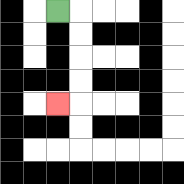{'start': '[2, 0]', 'end': '[2, 4]', 'path_directions': 'R,D,D,D,D,L', 'path_coordinates': '[[2, 0], [3, 0], [3, 1], [3, 2], [3, 3], [3, 4], [2, 4]]'}